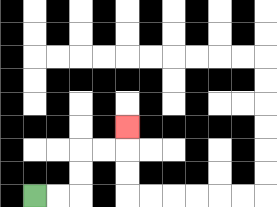{'start': '[1, 8]', 'end': '[5, 5]', 'path_directions': 'R,R,U,U,R,R,U', 'path_coordinates': '[[1, 8], [2, 8], [3, 8], [3, 7], [3, 6], [4, 6], [5, 6], [5, 5]]'}